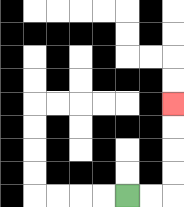{'start': '[5, 8]', 'end': '[7, 4]', 'path_directions': 'R,R,U,U,U,U', 'path_coordinates': '[[5, 8], [6, 8], [7, 8], [7, 7], [7, 6], [7, 5], [7, 4]]'}